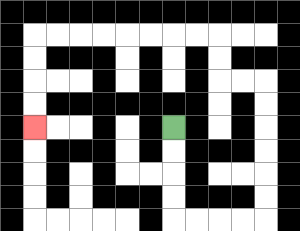{'start': '[7, 5]', 'end': '[1, 5]', 'path_directions': 'D,D,D,D,R,R,R,R,U,U,U,U,U,U,L,L,U,U,L,L,L,L,L,L,L,L,D,D,D,D', 'path_coordinates': '[[7, 5], [7, 6], [7, 7], [7, 8], [7, 9], [8, 9], [9, 9], [10, 9], [11, 9], [11, 8], [11, 7], [11, 6], [11, 5], [11, 4], [11, 3], [10, 3], [9, 3], [9, 2], [9, 1], [8, 1], [7, 1], [6, 1], [5, 1], [4, 1], [3, 1], [2, 1], [1, 1], [1, 2], [1, 3], [1, 4], [1, 5]]'}